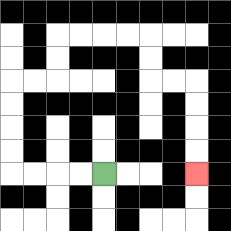{'start': '[4, 7]', 'end': '[8, 7]', 'path_directions': 'L,L,L,L,U,U,U,U,R,R,U,U,R,R,R,R,D,D,R,R,D,D,D,D', 'path_coordinates': '[[4, 7], [3, 7], [2, 7], [1, 7], [0, 7], [0, 6], [0, 5], [0, 4], [0, 3], [1, 3], [2, 3], [2, 2], [2, 1], [3, 1], [4, 1], [5, 1], [6, 1], [6, 2], [6, 3], [7, 3], [8, 3], [8, 4], [8, 5], [8, 6], [8, 7]]'}